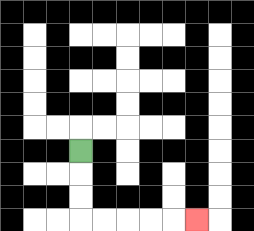{'start': '[3, 6]', 'end': '[8, 9]', 'path_directions': 'D,D,D,R,R,R,R,R', 'path_coordinates': '[[3, 6], [3, 7], [3, 8], [3, 9], [4, 9], [5, 9], [6, 9], [7, 9], [8, 9]]'}